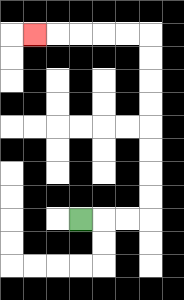{'start': '[3, 9]', 'end': '[1, 1]', 'path_directions': 'R,R,R,U,U,U,U,U,U,U,U,L,L,L,L,L', 'path_coordinates': '[[3, 9], [4, 9], [5, 9], [6, 9], [6, 8], [6, 7], [6, 6], [6, 5], [6, 4], [6, 3], [6, 2], [6, 1], [5, 1], [4, 1], [3, 1], [2, 1], [1, 1]]'}